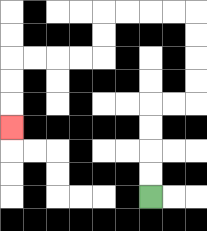{'start': '[6, 8]', 'end': '[0, 5]', 'path_directions': 'U,U,U,U,R,R,U,U,U,U,L,L,L,L,D,D,L,L,L,L,D,D,D', 'path_coordinates': '[[6, 8], [6, 7], [6, 6], [6, 5], [6, 4], [7, 4], [8, 4], [8, 3], [8, 2], [8, 1], [8, 0], [7, 0], [6, 0], [5, 0], [4, 0], [4, 1], [4, 2], [3, 2], [2, 2], [1, 2], [0, 2], [0, 3], [0, 4], [0, 5]]'}